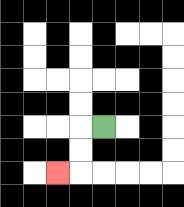{'start': '[4, 5]', 'end': '[2, 7]', 'path_directions': 'L,D,D,L', 'path_coordinates': '[[4, 5], [3, 5], [3, 6], [3, 7], [2, 7]]'}